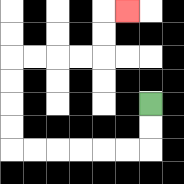{'start': '[6, 4]', 'end': '[5, 0]', 'path_directions': 'D,D,L,L,L,L,L,L,U,U,U,U,R,R,R,R,U,U,R', 'path_coordinates': '[[6, 4], [6, 5], [6, 6], [5, 6], [4, 6], [3, 6], [2, 6], [1, 6], [0, 6], [0, 5], [0, 4], [0, 3], [0, 2], [1, 2], [2, 2], [3, 2], [4, 2], [4, 1], [4, 0], [5, 0]]'}